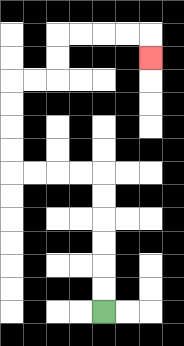{'start': '[4, 13]', 'end': '[6, 2]', 'path_directions': 'U,U,U,U,U,U,L,L,L,L,U,U,U,U,R,R,U,U,R,R,R,R,D', 'path_coordinates': '[[4, 13], [4, 12], [4, 11], [4, 10], [4, 9], [4, 8], [4, 7], [3, 7], [2, 7], [1, 7], [0, 7], [0, 6], [0, 5], [0, 4], [0, 3], [1, 3], [2, 3], [2, 2], [2, 1], [3, 1], [4, 1], [5, 1], [6, 1], [6, 2]]'}